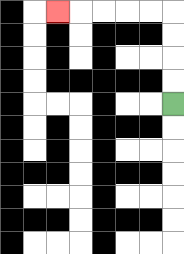{'start': '[7, 4]', 'end': '[2, 0]', 'path_directions': 'U,U,U,U,L,L,L,L,L', 'path_coordinates': '[[7, 4], [7, 3], [7, 2], [7, 1], [7, 0], [6, 0], [5, 0], [4, 0], [3, 0], [2, 0]]'}